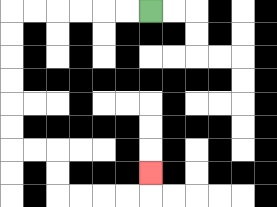{'start': '[6, 0]', 'end': '[6, 7]', 'path_directions': 'L,L,L,L,L,L,D,D,D,D,D,D,R,R,D,D,R,R,R,R,U', 'path_coordinates': '[[6, 0], [5, 0], [4, 0], [3, 0], [2, 0], [1, 0], [0, 0], [0, 1], [0, 2], [0, 3], [0, 4], [0, 5], [0, 6], [1, 6], [2, 6], [2, 7], [2, 8], [3, 8], [4, 8], [5, 8], [6, 8], [6, 7]]'}